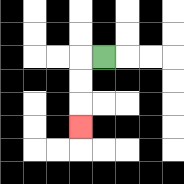{'start': '[4, 2]', 'end': '[3, 5]', 'path_directions': 'L,D,D,D', 'path_coordinates': '[[4, 2], [3, 2], [3, 3], [3, 4], [3, 5]]'}